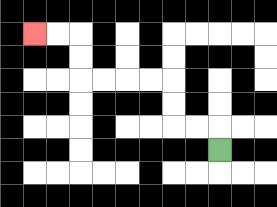{'start': '[9, 6]', 'end': '[1, 1]', 'path_directions': 'U,L,L,U,U,L,L,L,L,U,U,L,L', 'path_coordinates': '[[9, 6], [9, 5], [8, 5], [7, 5], [7, 4], [7, 3], [6, 3], [5, 3], [4, 3], [3, 3], [3, 2], [3, 1], [2, 1], [1, 1]]'}